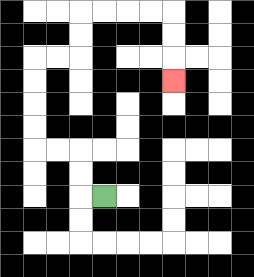{'start': '[4, 8]', 'end': '[7, 3]', 'path_directions': 'L,U,U,L,L,U,U,U,U,R,R,U,U,R,R,R,R,D,D,D', 'path_coordinates': '[[4, 8], [3, 8], [3, 7], [3, 6], [2, 6], [1, 6], [1, 5], [1, 4], [1, 3], [1, 2], [2, 2], [3, 2], [3, 1], [3, 0], [4, 0], [5, 0], [6, 0], [7, 0], [7, 1], [7, 2], [7, 3]]'}